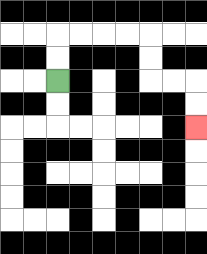{'start': '[2, 3]', 'end': '[8, 5]', 'path_directions': 'U,U,R,R,R,R,D,D,R,R,D,D', 'path_coordinates': '[[2, 3], [2, 2], [2, 1], [3, 1], [4, 1], [5, 1], [6, 1], [6, 2], [6, 3], [7, 3], [8, 3], [8, 4], [8, 5]]'}